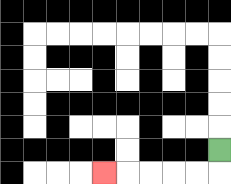{'start': '[9, 6]', 'end': '[4, 7]', 'path_directions': 'D,L,L,L,L,L', 'path_coordinates': '[[9, 6], [9, 7], [8, 7], [7, 7], [6, 7], [5, 7], [4, 7]]'}